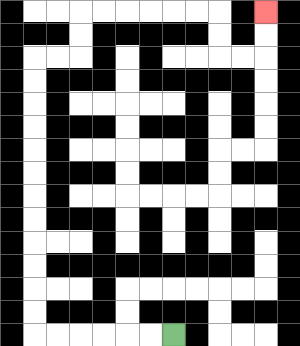{'start': '[7, 14]', 'end': '[11, 0]', 'path_directions': 'L,L,L,L,L,L,U,U,U,U,U,U,U,U,U,U,U,U,R,R,U,U,R,R,R,R,R,R,D,D,R,R,U,U', 'path_coordinates': '[[7, 14], [6, 14], [5, 14], [4, 14], [3, 14], [2, 14], [1, 14], [1, 13], [1, 12], [1, 11], [1, 10], [1, 9], [1, 8], [1, 7], [1, 6], [1, 5], [1, 4], [1, 3], [1, 2], [2, 2], [3, 2], [3, 1], [3, 0], [4, 0], [5, 0], [6, 0], [7, 0], [8, 0], [9, 0], [9, 1], [9, 2], [10, 2], [11, 2], [11, 1], [11, 0]]'}